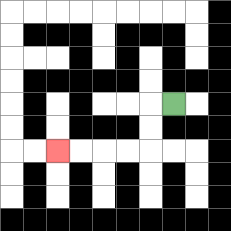{'start': '[7, 4]', 'end': '[2, 6]', 'path_directions': 'L,D,D,L,L,L,L', 'path_coordinates': '[[7, 4], [6, 4], [6, 5], [6, 6], [5, 6], [4, 6], [3, 6], [2, 6]]'}